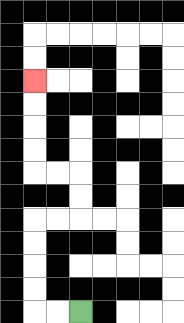{'start': '[3, 13]', 'end': '[1, 3]', 'path_directions': 'L,L,U,U,U,U,R,R,U,U,L,L,U,U,U,U', 'path_coordinates': '[[3, 13], [2, 13], [1, 13], [1, 12], [1, 11], [1, 10], [1, 9], [2, 9], [3, 9], [3, 8], [3, 7], [2, 7], [1, 7], [1, 6], [1, 5], [1, 4], [1, 3]]'}